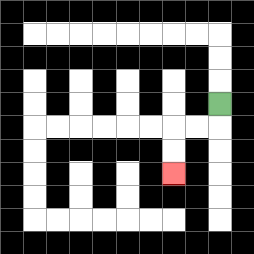{'start': '[9, 4]', 'end': '[7, 7]', 'path_directions': 'D,L,L,D,D', 'path_coordinates': '[[9, 4], [9, 5], [8, 5], [7, 5], [7, 6], [7, 7]]'}